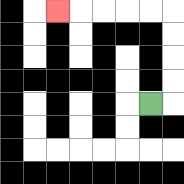{'start': '[6, 4]', 'end': '[2, 0]', 'path_directions': 'R,U,U,U,U,L,L,L,L,L', 'path_coordinates': '[[6, 4], [7, 4], [7, 3], [7, 2], [7, 1], [7, 0], [6, 0], [5, 0], [4, 0], [3, 0], [2, 0]]'}